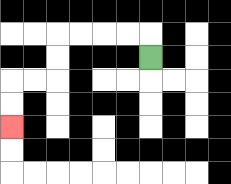{'start': '[6, 2]', 'end': '[0, 5]', 'path_directions': 'U,L,L,L,L,D,D,L,L,D,D', 'path_coordinates': '[[6, 2], [6, 1], [5, 1], [4, 1], [3, 1], [2, 1], [2, 2], [2, 3], [1, 3], [0, 3], [0, 4], [0, 5]]'}